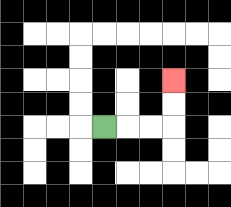{'start': '[4, 5]', 'end': '[7, 3]', 'path_directions': 'R,R,R,U,U', 'path_coordinates': '[[4, 5], [5, 5], [6, 5], [7, 5], [7, 4], [7, 3]]'}